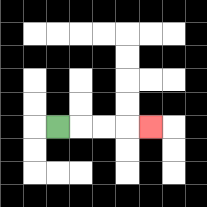{'start': '[2, 5]', 'end': '[6, 5]', 'path_directions': 'R,R,R,R', 'path_coordinates': '[[2, 5], [3, 5], [4, 5], [5, 5], [6, 5]]'}